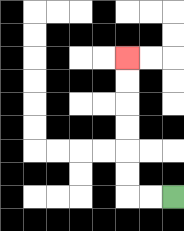{'start': '[7, 8]', 'end': '[5, 2]', 'path_directions': 'L,L,U,U,U,U,U,U', 'path_coordinates': '[[7, 8], [6, 8], [5, 8], [5, 7], [5, 6], [5, 5], [5, 4], [5, 3], [5, 2]]'}